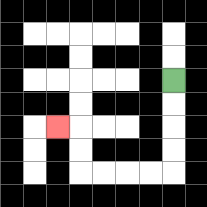{'start': '[7, 3]', 'end': '[2, 5]', 'path_directions': 'D,D,D,D,L,L,L,L,U,U,L', 'path_coordinates': '[[7, 3], [7, 4], [7, 5], [7, 6], [7, 7], [6, 7], [5, 7], [4, 7], [3, 7], [3, 6], [3, 5], [2, 5]]'}